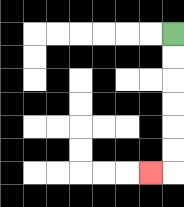{'start': '[7, 1]', 'end': '[6, 7]', 'path_directions': 'D,D,D,D,D,D,L', 'path_coordinates': '[[7, 1], [7, 2], [7, 3], [7, 4], [7, 5], [7, 6], [7, 7], [6, 7]]'}